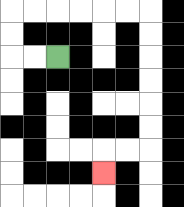{'start': '[2, 2]', 'end': '[4, 7]', 'path_directions': 'L,L,U,U,R,R,R,R,R,R,D,D,D,D,D,D,L,L,D', 'path_coordinates': '[[2, 2], [1, 2], [0, 2], [0, 1], [0, 0], [1, 0], [2, 0], [3, 0], [4, 0], [5, 0], [6, 0], [6, 1], [6, 2], [6, 3], [6, 4], [6, 5], [6, 6], [5, 6], [4, 6], [4, 7]]'}